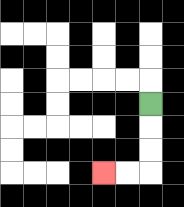{'start': '[6, 4]', 'end': '[4, 7]', 'path_directions': 'D,D,D,L,L', 'path_coordinates': '[[6, 4], [6, 5], [6, 6], [6, 7], [5, 7], [4, 7]]'}